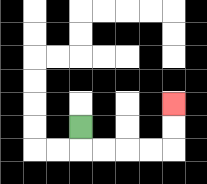{'start': '[3, 5]', 'end': '[7, 4]', 'path_directions': 'D,R,R,R,R,U,U', 'path_coordinates': '[[3, 5], [3, 6], [4, 6], [5, 6], [6, 6], [7, 6], [7, 5], [7, 4]]'}